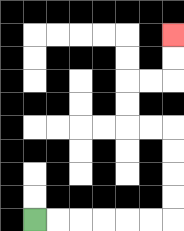{'start': '[1, 9]', 'end': '[7, 1]', 'path_directions': 'R,R,R,R,R,R,U,U,U,U,L,L,U,U,R,R,U,U', 'path_coordinates': '[[1, 9], [2, 9], [3, 9], [4, 9], [5, 9], [6, 9], [7, 9], [7, 8], [7, 7], [7, 6], [7, 5], [6, 5], [5, 5], [5, 4], [5, 3], [6, 3], [7, 3], [7, 2], [7, 1]]'}